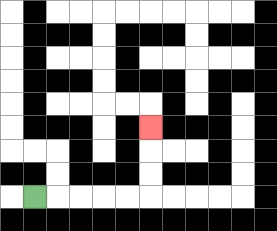{'start': '[1, 8]', 'end': '[6, 5]', 'path_directions': 'R,R,R,R,R,U,U,U', 'path_coordinates': '[[1, 8], [2, 8], [3, 8], [4, 8], [5, 8], [6, 8], [6, 7], [6, 6], [6, 5]]'}